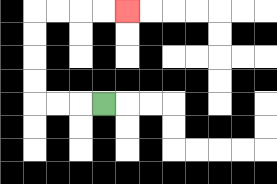{'start': '[4, 4]', 'end': '[5, 0]', 'path_directions': 'L,L,L,U,U,U,U,R,R,R,R', 'path_coordinates': '[[4, 4], [3, 4], [2, 4], [1, 4], [1, 3], [1, 2], [1, 1], [1, 0], [2, 0], [3, 0], [4, 0], [5, 0]]'}